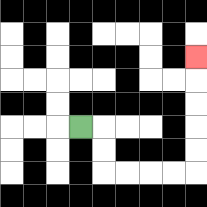{'start': '[3, 5]', 'end': '[8, 2]', 'path_directions': 'R,D,D,R,R,R,R,U,U,U,U,U', 'path_coordinates': '[[3, 5], [4, 5], [4, 6], [4, 7], [5, 7], [6, 7], [7, 7], [8, 7], [8, 6], [8, 5], [8, 4], [8, 3], [8, 2]]'}